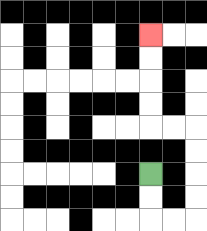{'start': '[6, 7]', 'end': '[6, 1]', 'path_directions': 'D,D,R,R,U,U,U,U,L,L,U,U,U,U', 'path_coordinates': '[[6, 7], [6, 8], [6, 9], [7, 9], [8, 9], [8, 8], [8, 7], [8, 6], [8, 5], [7, 5], [6, 5], [6, 4], [6, 3], [6, 2], [6, 1]]'}